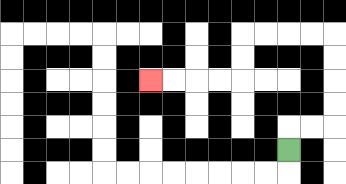{'start': '[12, 6]', 'end': '[6, 3]', 'path_directions': 'U,R,R,U,U,U,U,L,L,L,L,D,D,L,L,L,L', 'path_coordinates': '[[12, 6], [12, 5], [13, 5], [14, 5], [14, 4], [14, 3], [14, 2], [14, 1], [13, 1], [12, 1], [11, 1], [10, 1], [10, 2], [10, 3], [9, 3], [8, 3], [7, 3], [6, 3]]'}